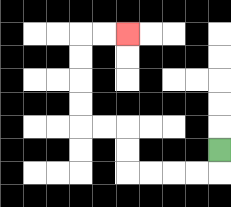{'start': '[9, 6]', 'end': '[5, 1]', 'path_directions': 'D,L,L,L,L,U,U,L,L,U,U,U,U,R,R', 'path_coordinates': '[[9, 6], [9, 7], [8, 7], [7, 7], [6, 7], [5, 7], [5, 6], [5, 5], [4, 5], [3, 5], [3, 4], [3, 3], [3, 2], [3, 1], [4, 1], [5, 1]]'}